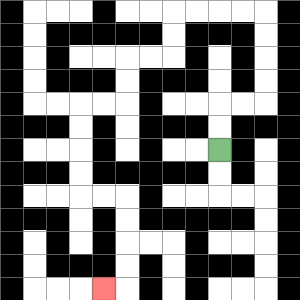{'start': '[9, 6]', 'end': '[4, 12]', 'path_directions': 'U,U,R,R,U,U,U,U,L,L,L,L,D,D,L,L,D,D,L,L,D,D,D,D,R,R,D,D,D,D,L', 'path_coordinates': '[[9, 6], [9, 5], [9, 4], [10, 4], [11, 4], [11, 3], [11, 2], [11, 1], [11, 0], [10, 0], [9, 0], [8, 0], [7, 0], [7, 1], [7, 2], [6, 2], [5, 2], [5, 3], [5, 4], [4, 4], [3, 4], [3, 5], [3, 6], [3, 7], [3, 8], [4, 8], [5, 8], [5, 9], [5, 10], [5, 11], [5, 12], [4, 12]]'}